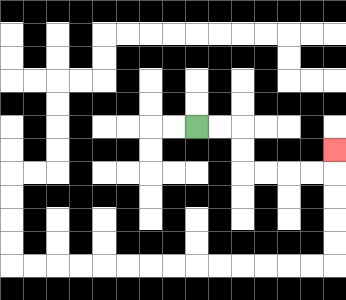{'start': '[8, 5]', 'end': '[14, 6]', 'path_directions': 'R,R,D,D,R,R,R,R,U', 'path_coordinates': '[[8, 5], [9, 5], [10, 5], [10, 6], [10, 7], [11, 7], [12, 7], [13, 7], [14, 7], [14, 6]]'}